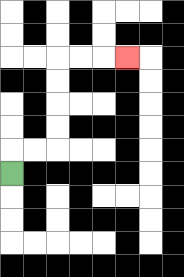{'start': '[0, 7]', 'end': '[5, 2]', 'path_directions': 'U,R,R,U,U,U,U,R,R,R', 'path_coordinates': '[[0, 7], [0, 6], [1, 6], [2, 6], [2, 5], [2, 4], [2, 3], [2, 2], [3, 2], [4, 2], [5, 2]]'}